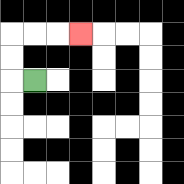{'start': '[1, 3]', 'end': '[3, 1]', 'path_directions': 'L,U,U,R,R,R', 'path_coordinates': '[[1, 3], [0, 3], [0, 2], [0, 1], [1, 1], [2, 1], [3, 1]]'}